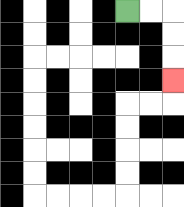{'start': '[5, 0]', 'end': '[7, 3]', 'path_directions': 'R,R,D,D,D', 'path_coordinates': '[[5, 0], [6, 0], [7, 0], [7, 1], [7, 2], [7, 3]]'}